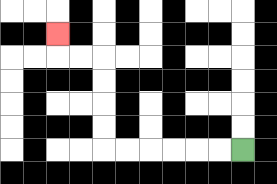{'start': '[10, 6]', 'end': '[2, 1]', 'path_directions': 'L,L,L,L,L,L,U,U,U,U,L,L,U', 'path_coordinates': '[[10, 6], [9, 6], [8, 6], [7, 6], [6, 6], [5, 6], [4, 6], [4, 5], [4, 4], [4, 3], [4, 2], [3, 2], [2, 2], [2, 1]]'}